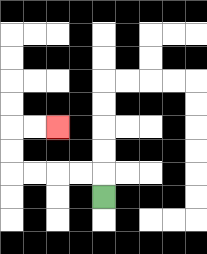{'start': '[4, 8]', 'end': '[2, 5]', 'path_directions': 'U,L,L,L,L,U,U,R,R', 'path_coordinates': '[[4, 8], [4, 7], [3, 7], [2, 7], [1, 7], [0, 7], [0, 6], [0, 5], [1, 5], [2, 5]]'}